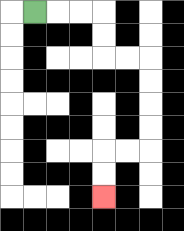{'start': '[1, 0]', 'end': '[4, 8]', 'path_directions': 'R,R,R,D,D,R,R,D,D,D,D,L,L,D,D', 'path_coordinates': '[[1, 0], [2, 0], [3, 0], [4, 0], [4, 1], [4, 2], [5, 2], [6, 2], [6, 3], [6, 4], [6, 5], [6, 6], [5, 6], [4, 6], [4, 7], [4, 8]]'}